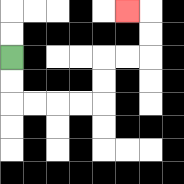{'start': '[0, 2]', 'end': '[5, 0]', 'path_directions': 'D,D,R,R,R,R,U,U,R,R,U,U,L', 'path_coordinates': '[[0, 2], [0, 3], [0, 4], [1, 4], [2, 4], [3, 4], [4, 4], [4, 3], [4, 2], [5, 2], [6, 2], [6, 1], [6, 0], [5, 0]]'}